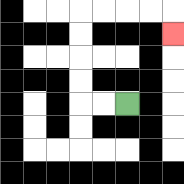{'start': '[5, 4]', 'end': '[7, 1]', 'path_directions': 'L,L,U,U,U,U,R,R,R,R,D', 'path_coordinates': '[[5, 4], [4, 4], [3, 4], [3, 3], [3, 2], [3, 1], [3, 0], [4, 0], [5, 0], [6, 0], [7, 0], [7, 1]]'}